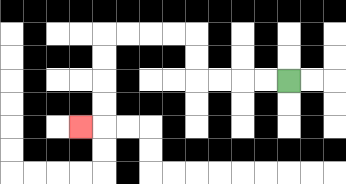{'start': '[12, 3]', 'end': '[3, 5]', 'path_directions': 'L,L,L,L,U,U,L,L,L,L,D,D,D,D,L', 'path_coordinates': '[[12, 3], [11, 3], [10, 3], [9, 3], [8, 3], [8, 2], [8, 1], [7, 1], [6, 1], [5, 1], [4, 1], [4, 2], [4, 3], [4, 4], [4, 5], [3, 5]]'}